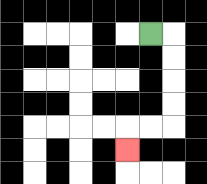{'start': '[6, 1]', 'end': '[5, 6]', 'path_directions': 'R,D,D,D,D,L,L,D', 'path_coordinates': '[[6, 1], [7, 1], [7, 2], [7, 3], [7, 4], [7, 5], [6, 5], [5, 5], [5, 6]]'}